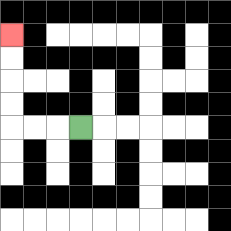{'start': '[3, 5]', 'end': '[0, 1]', 'path_directions': 'L,L,L,U,U,U,U', 'path_coordinates': '[[3, 5], [2, 5], [1, 5], [0, 5], [0, 4], [0, 3], [0, 2], [0, 1]]'}